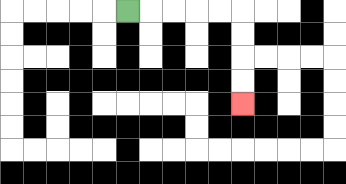{'start': '[5, 0]', 'end': '[10, 4]', 'path_directions': 'R,R,R,R,R,D,D,D,D', 'path_coordinates': '[[5, 0], [6, 0], [7, 0], [8, 0], [9, 0], [10, 0], [10, 1], [10, 2], [10, 3], [10, 4]]'}